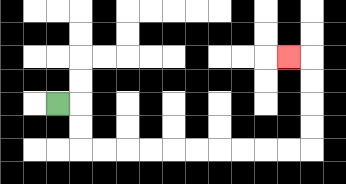{'start': '[2, 4]', 'end': '[12, 2]', 'path_directions': 'R,D,D,R,R,R,R,R,R,R,R,R,R,U,U,U,U,L', 'path_coordinates': '[[2, 4], [3, 4], [3, 5], [3, 6], [4, 6], [5, 6], [6, 6], [7, 6], [8, 6], [9, 6], [10, 6], [11, 6], [12, 6], [13, 6], [13, 5], [13, 4], [13, 3], [13, 2], [12, 2]]'}